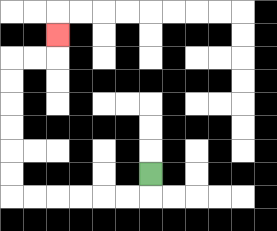{'start': '[6, 7]', 'end': '[2, 1]', 'path_directions': 'D,L,L,L,L,L,L,U,U,U,U,U,U,R,R,U', 'path_coordinates': '[[6, 7], [6, 8], [5, 8], [4, 8], [3, 8], [2, 8], [1, 8], [0, 8], [0, 7], [0, 6], [0, 5], [0, 4], [0, 3], [0, 2], [1, 2], [2, 2], [2, 1]]'}